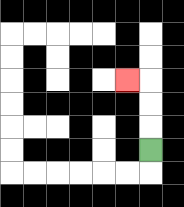{'start': '[6, 6]', 'end': '[5, 3]', 'path_directions': 'U,U,U,L', 'path_coordinates': '[[6, 6], [6, 5], [6, 4], [6, 3], [5, 3]]'}